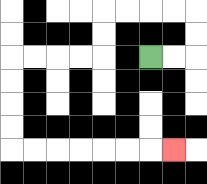{'start': '[6, 2]', 'end': '[7, 6]', 'path_directions': 'R,R,U,U,L,L,L,L,D,D,L,L,L,L,D,D,D,D,R,R,R,R,R,R,R', 'path_coordinates': '[[6, 2], [7, 2], [8, 2], [8, 1], [8, 0], [7, 0], [6, 0], [5, 0], [4, 0], [4, 1], [4, 2], [3, 2], [2, 2], [1, 2], [0, 2], [0, 3], [0, 4], [0, 5], [0, 6], [1, 6], [2, 6], [3, 6], [4, 6], [5, 6], [6, 6], [7, 6]]'}